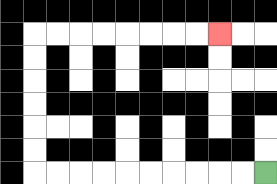{'start': '[11, 7]', 'end': '[9, 1]', 'path_directions': 'L,L,L,L,L,L,L,L,L,L,U,U,U,U,U,U,R,R,R,R,R,R,R,R', 'path_coordinates': '[[11, 7], [10, 7], [9, 7], [8, 7], [7, 7], [6, 7], [5, 7], [4, 7], [3, 7], [2, 7], [1, 7], [1, 6], [1, 5], [1, 4], [1, 3], [1, 2], [1, 1], [2, 1], [3, 1], [4, 1], [5, 1], [6, 1], [7, 1], [8, 1], [9, 1]]'}